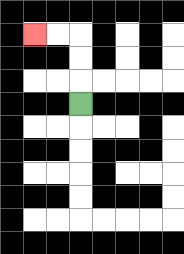{'start': '[3, 4]', 'end': '[1, 1]', 'path_directions': 'U,U,U,L,L', 'path_coordinates': '[[3, 4], [3, 3], [3, 2], [3, 1], [2, 1], [1, 1]]'}